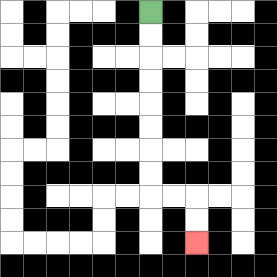{'start': '[6, 0]', 'end': '[8, 10]', 'path_directions': 'D,D,D,D,D,D,D,D,R,R,D,D', 'path_coordinates': '[[6, 0], [6, 1], [6, 2], [6, 3], [6, 4], [6, 5], [6, 6], [6, 7], [6, 8], [7, 8], [8, 8], [8, 9], [8, 10]]'}